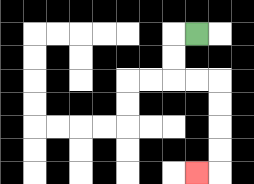{'start': '[8, 1]', 'end': '[8, 7]', 'path_directions': 'L,D,D,R,R,D,D,D,D,L', 'path_coordinates': '[[8, 1], [7, 1], [7, 2], [7, 3], [8, 3], [9, 3], [9, 4], [9, 5], [9, 6], [9, 7], [8, 7]]'}